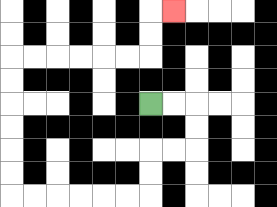{'start': '[6, 4]', 'end': '[7, 0]', 'path_directions': 'R,R,D,D,L,L,D,D,L,L,L,L,L,L,U,U,U,U,U,U,R,R,R,R,R,R,U,U,R', 'path_coordinates': '[[6, 4], [7, 4], [8, 4], [8, 5], [8, 6], [7, 6], [6, 6], [6, 7], [6, 8], [5, 8], [4, 8], [3, 8], [2, 8], [1, 8], [0, 8], [0, 7], [0, 6], [0, 5], [0, 4], [0, 3], [0, 2], [1, 2], [2, 2], [3, 2], [4, 2], [5, 2], [6, 2], [6, 1], [6, 0], [7, 0]]'}